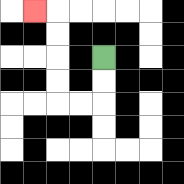{'start': '[4, 2]', 'end': '[1, 0]', 'path_directions': 'D,D,L,L,U,U,U,U,L', 'path_coordinates': '[[4, 2], [4, 3], [4, 4], [3, 4], [2, 4], [2, 3], [2, 2], [2, 1], [2, 0], [1, 0]]'}